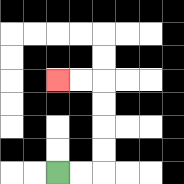{'start': '[2, 7]', 'end': '[2, 3]', 'path_directions': 'R,R,U,U,U,U,L,L', 'path_coordinates': '[[2, 7], [3, 7], [4, 7], [4, 6], [4, 5], [4, 4], [4, 3], [3, 3], [2, 3]]'}